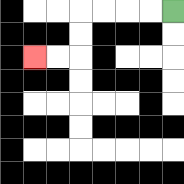{'start': '[7, 0]', 'end': '[1, 2]', 'path_directions': 'L,L,L,L,D,D,L,L', 'path_coordinates': '[[7, 0], [6, 0], [5, 0], [4, 0], [3, 0], [3, 1], [3, 2], [2, 2], [1, 2]]'}